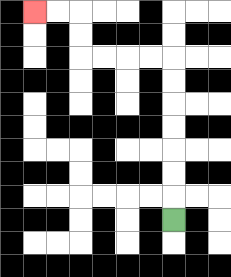{'start': '[7, 9]', 'end': '[1, 0]', 'path_directions': 'U,U,U,U,U,U,U,L,L,L,L,U,U,L,L', 'path_coordinates': '[[7, 9], [7, 8], [7, 7], [7, 6], [7, 5], [7, 4], [7, 3], [7, 2], [6, 2], [5, 2], [4, 2], [3, 2], [3, 1], [3, 0], [2, 0], [1, 0]]'}